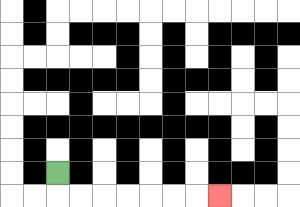{'start': '[2, 7]', 'end': '[9, 8]', 'path_directions': 'D,R,R,R,R,R,R,R', 'path_coordinates': '[[2, 7], [2, 8], [3, 8], [4, 8], [5, 8], [6, 8], [7, 8], [8, 8], [9, 8]]'}